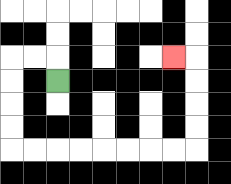{'start': '[2, 3]', 'end': '[7, 2]', 'path_directions': 'U,L,L,D,D,D,D,R,R,R,R,R,R,R,R,U,U,U,U,L', 'path_coordinates': '[[2, 3], [2, 2], [1, 2], [0, 2], [0, 3], [0, 4], [0, 5], [0, 6], [1, 6], [2, 6], [3, 6], [4, 6], [5, 6], [6, 6], [7, 6], [8, 6], [8, 5], [8, 4], [8, 3], [8, 2], [7, 2]]'}